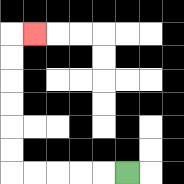{'start': '[5, 7]', 'end': '[1, 1]', 'path_directions': 'L,L,L,L,L,U,U,U,U,U,U,R', 'path_coordinates': '[[5, 7], [4, 7], [3, 7], [2, 7], [1, 7], [0, 7], [0, 6], [0, 5], [0, 4], [0, 3], [0, 2], [0, 1], [1, 1]]'}